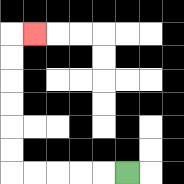{'start': '[5, 7]', 'end': '[1, 1]', 'path_directions': 'L,L,L,L,L,U,U,U,U,U,U,R', 'path_coordinates': '[[5, 7], [4, 7], [3, 7], [2, 7], [1, 7], [0, 7], [0, 6], [0, 5], [0, 4], [0, 3], [0, 2], [0, 1], [1, 1]]'}